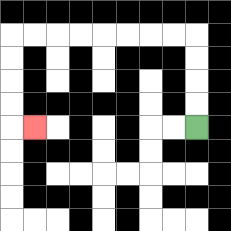{'start': '[8, 5]', 'end': '[1, 5]', 'path_directions': 'U,U,U,U,L,L,L,L,L,L,L,L,D,D,D,D,R', 'path_coordinates': '[[8, 5], [8, 4], [8, 3], [8, 2], [8, 1], [7, 1], [6, 1], [5, 1], [4, 1], [3, 1], [2, 1], [1, 1], [0, 1], [0, 2], [0, 3], [0, 4], [0, 5], [1, 5]]'}